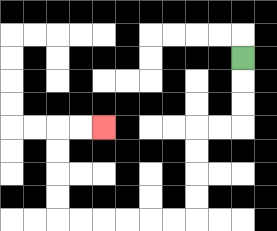{'start': '[10, 2]', 'end': '[4, 5]', 'path_directions': 'D,D,D,L,L,D,D,D,D,L,L,L,L,L,L,U,U,U,U,R,R', 'path_coordinates': '[[10, 2], [10, 3], [10, 4], [10, 5], [9, 5], [8, 5], [8, 6], [8, 7], [8, 8], [8, 9], [7, 9], [6, 9], [5, 9], [4, 9], [3, 9], [2, 9], [2, 8], [2, 7], [2, 6], [2, 5], [3, 5], [4, 5]]'}